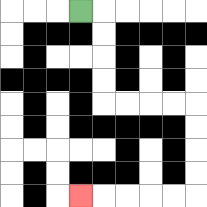{'start': '[3, 0]', 'end': '[3, 8]', 'path_directions': 'R,D,D,D,D,R,R,R,R,D,D,D,D,L,L,L,L,L', 'path_coordinates': '[[3, 0], [4, 0], [4, 1], [4, 2], [4, 3], [4, 4], [5, 4], [6, 4], [7, 4], [8, 4], [8, 5], [8, 6], [8, 7], [8, 8], [7, 8], [6, 8], [5, 8], [4, 8], [3, 8]]'}